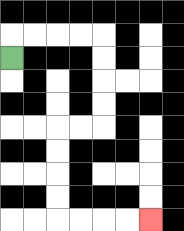{'start': '[0, 2]', 'end': '[6, 9]', 'path_directions': 'U,R,R,R,R,D,D,D,D,L,L,D,D,D,D,R,R,R,R', 'path_coordinates': '[[0, 2], [0, 1], [1, 1], [2, 1], [3, 1], [4, 1], [4, 2], [4, 3], [4, 4], [4, 5], [3, 5], [2, 5], [2, 6], [2, 7], [2, 8], [2, 9], [3, 9], [4, 9], [5, 9], [6, 9]]'}